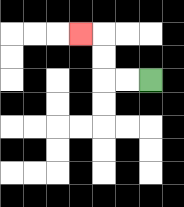{'start': '[6, 3]', 'end': '[3, 1]', 'path_directions': 'L,L,U,U,L', 'path_coordinates': '[[6, 3], [5, 3], [4, 3], [4, 2], [4, 1], [3, 1]]'}